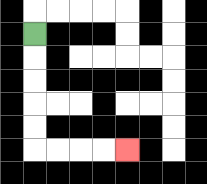{'start': '[1, 1]', 'end': '[5, 6]', 'path_directions': 'D,D,D,D,D,R,R,R,R', 'path_coordinates': '[[1, 1], [1, 2], [1, 3], [1, 4], [1, 5], [1, 6], [2, 6], [3, 6], [4, 6], [5, 6]]'}